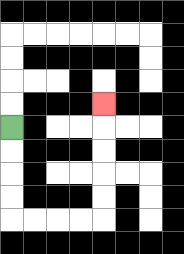{'start': '[0, 5]', 'end': '[4, 4]', 'path_directions': 'D,D,D,D,R,R,R,R,U,U,U,U,U', 'path_coordinates': '[[0, 5], [0, 6], [0, 7], [0, 8], [0, 9], [1, 9], [2, 9], [3, 9], [4, 9], [4, 8], [4, 7], [4, 6], [4, 5], [4, 4]]'}